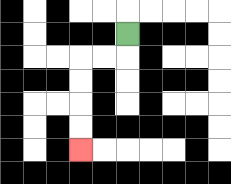{'start': '[5, 1]', 'end': '[3, 6]', 'path_directions': 'D,L,L,D,D,D,D', 'path_coordinates': '[[5, 1], [5, 2], [4, 2], [3, 2], [3, 3], [3, 4], [3, 5], [3, 6]]'}